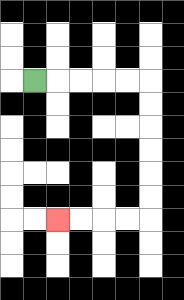{'start': '[1, 3]', 'end': '[2, 9]', 'path_directions': 'R,R,R,R,R,D,D,D,D,D,D,L,L,L,L', 'path_coordinates': '[[1, 3], [2, 3], [3, 3], [4, 3], [5, 3], [6, 3], [6, 4], [6, 5], [6, 6], [6, 7], [6, 8], [6, 9], [5, 9], [4, 9], [3, 9], [2, 9]]'}